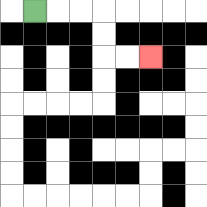{'start': '[1, 0]', 'end': '[6, 2]', 'path_directions': 'R,R,R,D,D,R,R', 'path_coordinates': '[[1, 0], [2, 0], [3, 0], [4, 0], [4, 1], [4, 2], [5, 2], [6, 2]]'}